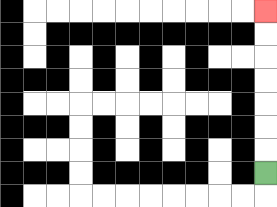{'start': '[11, 7]', 'end': '[11, 0]', 'path_directions': 'U,U,U,U,U,U,U', 'path_coordinates': '[[11, 7], [11, 6], [11, 5], [11, 4], [11, 3], [11, 2], [11, 1], [11, 0]]'}